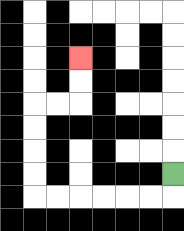{'start': '[7, 7]', 'end': '[3, 2]', 'path_directions': 'D,L,L,L,L,L,L,U,U,U,U,R,R,U,U', 'path_coordinates': '[[7, 7], [7, 8], [6, 8], [5, 8], [4, 8], [3, 8], [2, 8], [1, 8], [1, 7], [1, 6], [1, 5], [1, 4], [2, 4], [3, 4], [3, 3], [3, 2]]'}